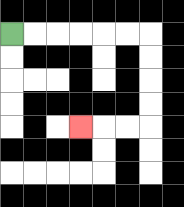{'start': '[0, 1]', 'end': '[3, 5]', 'path_directions': 'R,R,R,R,R,R,D,D,D,D,L,L,L', 'path_coordinates': '[[0, 1], [1, 1], [2, 1], [3, 1], [4, 1], [5, 1], [6, 1], [6, 2], [6, 3], [6, 4], [6, 5], [5, 5], [4, 5], [3, 5]]'}